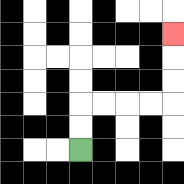{'start': '[3, 6]', 'end': '[7, 1]', 'path_directions': 'U,U,R,R,R,R,U,U,U', 'path_coordinates': '[[3, 6], [3, 5], [3, 4], [4, 4], [5, 4], [6, 4], [7, 4], [7, 3], [7, 2], [7, 1]]'}